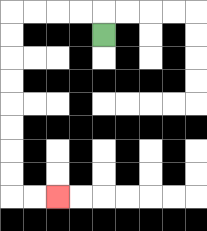{'start': '[4, 1]', 'end': '[2, 8]', 'path_directions': 'U,L,L,L,L,D,D,D,D,D,D,D,D,R,R', 'path_coordinates': '[[4, 1], [4, 0], [3, 0], [2, 0], [1, 0], [0, 0], [0, 1], [0, 2], [0, 3], [0, 4], [0, 5], [0, 6], [0, 7], [0, 8], [1, 8], [2, 8]]'}